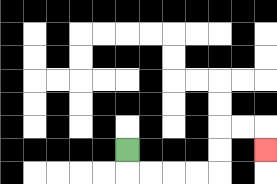{'start': '[5, 6]', 'end': '[11, 6]', 'path_directions': 'D,R,R,R,R,U,U,R,R,D', 'path_coordinates': '[[5, 6], [5, 7], [6, 7], [7, 7], [8, 7], [9, 7], [9, 6], [9, 5], [10, 5], [11, 5], [11, 6]]'}